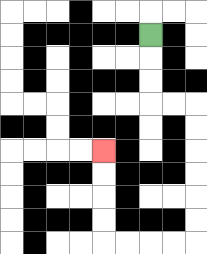{'start': '[6, 1]', 'end': '[4, 6]', 'path_directions': 'D,D,D,R,R,D,D,D,D,D,D,L,L,L,L,U,U,U,U', 'path_coordinates': '[[6, 1], [6, 2], [6, 3], [6, 4], [7, 4], [8, 4], [8, 5], [8, 6], [8, 7], [8, 8], [8, 9], [8, 10], [7, 10], [6, 10], [5, 10], [4, 10], [4, 9], [4, 8], [4, 7], [4, 6]]'}